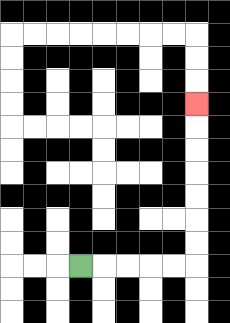{'start': '[3, 11]', 'end': '[8, 4]', 'path_directions': 'R,R,R,R,R,U,U,U,U,U,U,U', 'path_coordinates': '[[3, 11], [4, 11], [5, 11], [6, 11], [7, 11], [8, 11], [8, 10], [8, 9], [8, 8], [8, 7], [8, 6], [8, 5], [8, 4]]'}